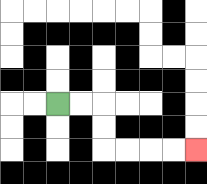{'start': '[2, 4]', 'end': '[8, 6]', 'path_directions': 'R,R,D,D,R,R,R,R', 'path_coordinates': '[[2, 4], [3, 4], [4, 4], [4, 5], [4, 6], [5, 6], [6, 6], [7, 6], [8, 6]]'}